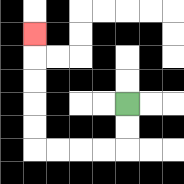{'start': '[5, 4]', 'end': '[1, 1]', 'path_directions': 'D,D,L,L,L,L,U,U,U,U,U', 'path_coordinates': '[[5, 4], [5, 5], [5, 6], [4, 6], [3, 6], [2, 6], [1, 6], [1, 5], [1, 4], [1, 3], [1, 2], [1, 1]]'}